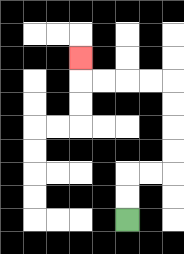{'start': '[5, 9]', 'end': '[3, 2]', 'path_directions': 'U,U,R,R,U,U,U,U,L,L,L,L,U', 'path_coordinates': '[[5, 9], [5, 8], [5, 7], [6, 7], [7, 7], [7, 6], [7, 5], [7, 4], [7, 3], [6, 3], [5, 3], [4, 3], [3, 3], [3, 2]]'}